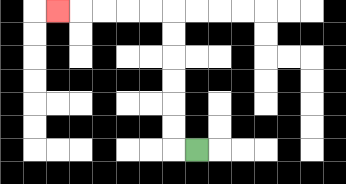{'start': '[8, 6]', 'end': '[2, 0]', 'path_directions': 'L,U,U,U,U,U,U,L,L,L,L,L', 'path_coordinates': '[[8, 6], [7, 6], [7, 5], [7, 4], [7, 3], [7, 2], [7, 1], [7, 0], [6, 0], [5, 0], [4, 0], [3, 0], [2, 0]]'}